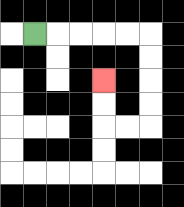{'start': '[1, 1]', 'end': '[4, 3]', 'path_directions': 'R,R,R,R,R,D,D,D,D,L,L,U,U', 'path_coordinates': '[[1, 1], [2, 1], [3, 1], [4, 1], [5, 1], [6, 1], [6, 2], [6, 3], [6, 4], [6, 5], [5, 5], [4, 5], [4, 4], [4, 3]]'}